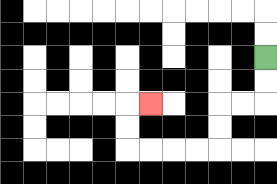{'start': '[11, 2]', 'end': '[6, 4]', 'path_directions': 'D,D,L,L,D,D,L,L,L,L,U,U,R', 'path_coordinates': '[[11, 2], [11, 3], [11, 4], [10, 4], [9, 4], [9, 5], [9, 6], [8, 6], [7, 6], [6, 6], [5, 6], [5, 5], [5, 4], [6, 4]]'}